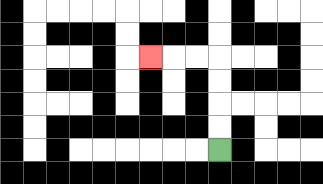{'start': '[9, 6]', 'end': '[6, 2]', 'path_directions': 'U,U,U,U,L,L,L', 'path_coordinates': '[[9, 6], [9, 5], [9, 4], [9, 3], [9, 2], [8, 2], [7, 2], [6, 2]]'}